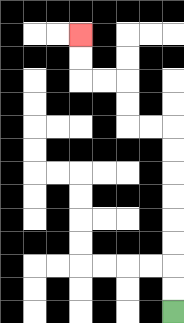{'start': '[7, 13]', 'end': '[3, 1]', 'path_directions': 'U,U,U,U,U,U,U,U,L,L,U,U,L,L,U,U', 'path_coordinates': '[[7, 13], [7, 12], [7, 11], [7, 10], [7, 9], [7, 8], [7, 7], [7, 6], [7, 5], [6, 5], [5, 5], [5, 4], [5, 3], [4, 3], [3, 3], [3, 2], [3, 1]]'}